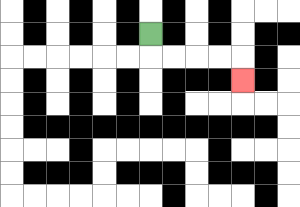{'start': '[6, 1]', 'end': '[10, 3]', 'path_directions': 'D,R,R,R,R,D', 'path_coordinates': '[[6, 1], [6, 2], [7, 2], [8, 2], [9, 2], [10, 2], [10, 3]]'}